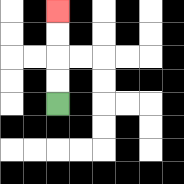{'start': '[2, 4]', 'end': '[2, 0]', 'path_directions': 'U,U,U,U', 'path_coordinates': '[[2, 4], [2, 3], [2, 2], [2, 1], [2, 0]]'}